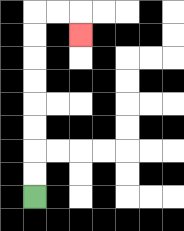{'start': '[1, 8]', 'end': '[3, 1]', 'path_directions': 'U,U,U,U,U,U,U,U,R,R,D', 'path_coordinates': '[[1, 8], [1, 7], [1, 6], [1, 5], [1, 4], [1, 3], [1, 2], [1, 1], [1, 0], [2, 0], [3, 0], [3, 1]]'}